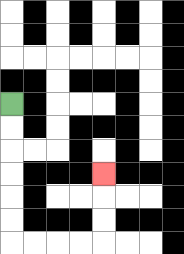{'start': '[0, 4]', 'end': '[4, 7]', 'path_directions': 'D,D,D,D,D,D,R,R,R,R,U,U,U', 'path_coordinates': '[[0, 4], [0, 5], [0, 6], [0, 7], [0, 8], [0, 9], [0, 10], [1, 10], [2, 10], [3, 10], [4, 10], [4, 9], [4, 8], [4, 7]]'}